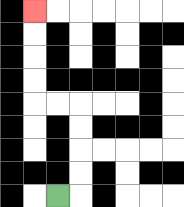{'start': '[2, 8]', 'end': '[1, 0]', 'path_directions': 'R,U,U,U,U,L,L,U,U,U,U', 'path_coordinates': '[[2, 8], [3, 8], [3, 7], [3, 6], [3, 5], [3, 4], [2, 4], [1, 4], [1, 3], [1, 2], [1, 1], [1, 0]]'}